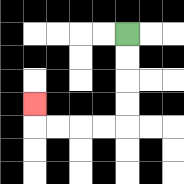{'start': '[5, 1]', 'end': '[1, 4]', 'path_directions': 'D,D,D,D,L,L,L,L,U', 'path_coordinates': '[[5, 1], [5, 2], [5, 3], [5, 4], [5, 5], [4, 5], [3, 5], [2, 5], [1, 5], [1, 4]]'}